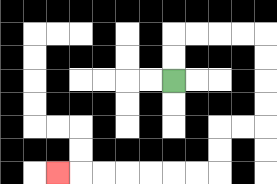{'start': '[7, 3]', 'end': '[2, 7]', 'path_directions': 'U,U,R,R,R,R,D,D,D,D,L,L,D,D,L,L,L,L,L,L,L', 'path_coordinates': '[[7, 3], [7, 2], [7, 1], [8, 1], [9, 1], [10, 1], [11, 1], [11, 2], [11, 3], [11, 4], [11, 5], [10, 5], [9, 5], [9, 6], [9, 7], [8, 7], [7, 7], [6, 7], [5, 7], [4, 7], [3, 7], [2, 7]]'}